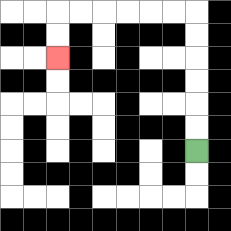{'start': '[8, 6]', 'end': '[2, 2]', 'path_directions': 'U,U,U,U,U,U,L,L,L,L,L,L,D,D', 'path_coordinates': '[[8, 6], [8, 5], [8, 4], [8, 3], [8, 2], [8, 1], [8, 0], [7, 0], [6, 0], [5, 0], [4, 0], [3, 0], [2, 0], [2, 1], [2, 2]]'}